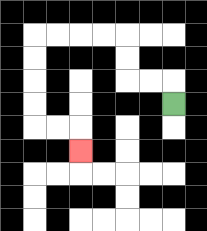{'start': '[7, 4]', 'end': '[3, 6]', 'path_directions': 'U,L,L,U,U,L,L,L,L,D,D,D,D,R,R,D', 'path_coordinates': '[[7, 4], [7, 3], [6, 3], [5, 3], [5, 2], [5, 1], [4, 1], [3, 1], [2, 1], [1, 1], [1, 2], [1, 3], [1, 4], [1, 5], [2, 5], [3, 5], [3, 6]]'}